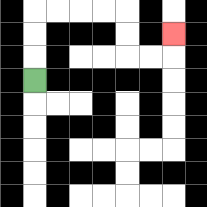{'start': '[1, 3]', 'end': '[7, 1]', 'path_directions': 'U,U,U,R,R,R,R,D,D,R,R,U', 'path_coordinates': '[[1, 3], [1, 2], [1, 1], [1, 0], [2, 0], [3, 0], [4, 0], [5, 0], [5, 1], [5, 2], [6, 2], [7, 2], [7, 1]]'}